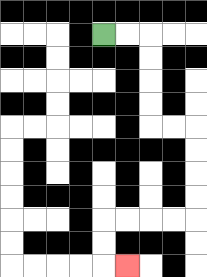{'start': '[4, 1]', 'end': '[5, 11]', 'path_directions': 'R,R,D,D,D,D,R,R,D,D,D,D,L,L,L,L,D,D,R', 'path_coordinates': '[[4, 1], [5, 1], [6, 1], [6, 2], [6, 3], [6, 4], [6, 5], [7, 5], [8, 5], [8, 6], [8, 7], [8, 8], [8, 9], [7, 9], [6, 9], [5, 9], [4, 9], [4, 10], [4, 11], [5, 11]]'}